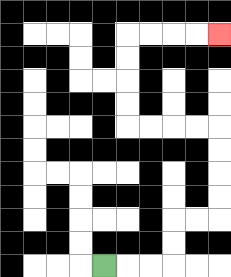{'start': '[4, 11]', 'end': '[9, 1]', 'path_directions': 'R,R,R,U,U,R,R,U,U,U,U,L,L,L,L,U,U,U,U,R,R,R,R', 'path_coordinates': '[[4, 11], [5, 11], [6, 11], [7, 11], [7, 10], [7, 9], [8, 9], [9, 9], [9, 8], [9, 7], [9, 6], [9, 5], [8, 5], [7, 5], [6, 5], [5, 5], [5, 4], [5, 3], [5, 2], [5, 1], [6, 1], [7, 1], [8, 1], [9, 1]]'}